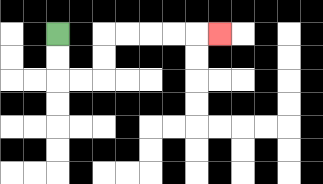{'start': '[2, 1]', 'end': '[9, 1]', 'path_directions': 'D,D,R,R,U,U,R,R,R,R,R', 'path_coordinates': '[[2, 1], [2, 2], [2, 3], [3, 3], [4, 3], [4, 2], [4, 1], [5, 1], [6, 1], [7, 1], [8, 1], [9, 1]]'}